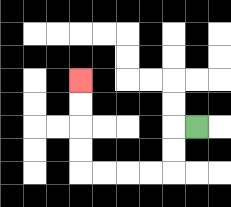{'start': '[8, 5]', 'end': '[3, 3]', 'path_directions': 'L,D,D,L,L,L,L,U,U,U,U', 'path_coordinates': '[[8, 5], [7, 5], [7, 6], [7, 7], [6, 7], [5, 7], [4, 7], [3, 7], [3, 6], [3, 5], [3, 4], [3, 3]]'}